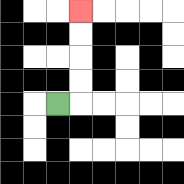{'start': '[2, 4]', 'end': '[3, 0]', 'path_directions': 'R,U,U,U,U', 'path_coordinates': '[[2, 4], [3, 4], [3, 3], [3, 2], [3, 1], [3, 0]]'}